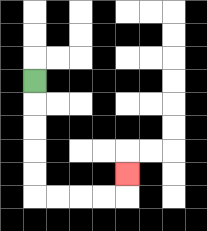{'start': '[1, 3]', 'end': '[5, 7]', 'path_directions': 'D,D,D,D,D,R,R,R,R,U', 'path_coordinates': '[[1, 3], [1, 4], [1, 5], [1, 6], [1, 7], [1, 8], [2, 8], [3, 8], [4, 8], [5, 8], [5, 7]]'}